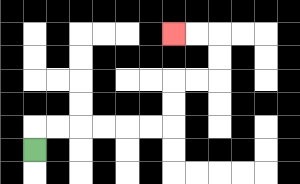{'start': '[1, 6]', 'end': '[7, 1]', 'path_directions': 'U,R,R,R,R,R,R,U,U,R,R,U,U,L,L', 'path_coordinates': '[[1, 6], [1, 5], [2, 5], [3, 5], [4, 5], [5, 5], [6, 5], [7, 5], [7, 4], [7, 3], [8, 3], [9, 3], [9, 2], [9, 1], [8, 1], [7, 1]]'}